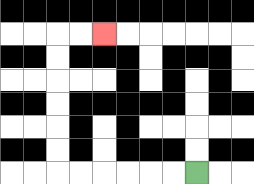{'start': '[8, 7]', 'end': '[4, 1]', 'path_directions': 'L,L,L,L,L,L,U,U,U,U,U,U,R,R', 'path_coordinates': '[[8, 7], [7, 7], [6, 7], [5, 7], [4, 7], [3, 7], [2, 7], [2, 6], [2, 5], [2, 4], [2, 3], [2, 2], [2, 1], [3, 1], [4, 1]]'}